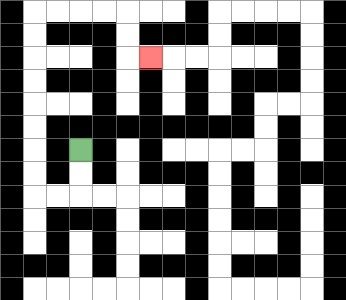{'start': '[3, 6]', 'end': '[6, 2]', 'path_directions': 'D,D,L,L,U,U,U,U,U,U,U,U,R,R,R,R,D,D,R', 'path_coordinates': '[[3, 6], [3, 7], [3, 8], [2, 8], [1, 8], [1, 7], [1, 6], [1, 5], [1, 4], [1, 3], [1, 2], [1, 1], [1, 0], [2, 0], [3, 0], [4, 0], [5, 0], [5, 1], [5, 2], [6, 2]]'}